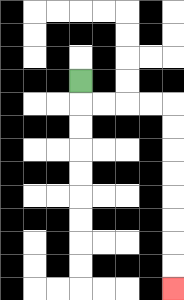{'start': '[3, 3]', 'end': '[7, 12]', 'path_directions': 'D,R,R,R,R,D,D,D,D,D,D,D,D', 'path_coordinates': '[[3, 3], [3, 4], [4, 4], [5, 4], [6, 4], [7, 4], [7, 5], [7, 6], [7, 7], [7, 8], [7, 9], [7, 10], [7, 11], [7, 12]]'}